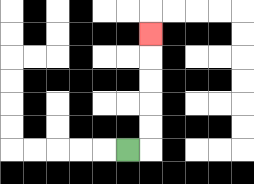{'start': '[5, 6]', 'end': '[6, 1]', 'path_directions': 'R,U,U,U,U,U', 'path_coordinates': '[[5, 6], [6, 6], [6, 5], [6, 4], [6, 3], [6, 2], [6, 1]]'}